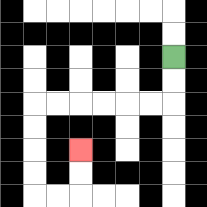{'start': '[7, 2]', 'end': '[3, 6]', 'path_directions': 'D,D,L,L,L,L,L,L,D,D,D,D,R,R,U,U', 'path_coordinates': '[[7, 2], [7, 3], [7, 4], [6, 4], [5, 4], [4, 4], [3, 4], [2, 4], [1, 4], [1, 5], [1, 6], [1, 7], [1, 8], [2, 8], [3, 8], [3, 7], [3, 6]]'}